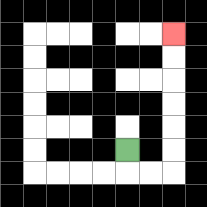{'start': '[5, 6]', 'end': '[7, 1]', 'path_directions': 'D,R,R,U,U,U,U,U,U', 'path_coordinates': '[[5, 6], [5, 7], [6, 7], [7, 7], [7, 6], [7, 5], [7, 4], [7, 3], [7, 2], [7, 1]]'}